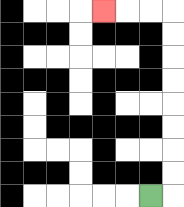{'start': '[6, 8]', 'end': '[4, 0]', 'path_directions': 'R,U,U,U,U,U,U,U,U,L,L,L', 'path_coordinates': '[[6, 8], [7, 8], [7, 7], [7, 6], [7, 5], [7, 4], [7, 3], [7, 2], [7, 1], [7, 0], [6, 0], [5, 0], [4, 0]]'}